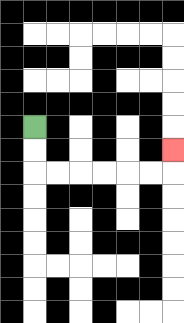{'start': '[1, 5]', 'end': '[7, 6]', 'path_directions': 'D,D,R,R,R,R,R,R,U', 'path_coordinates': '[[1, 5], [1, 6], [1, 7], [2, 7], [3, 7], [4, 7], [5, 7], [6, 7], [7, 7], [7, 6]]'}